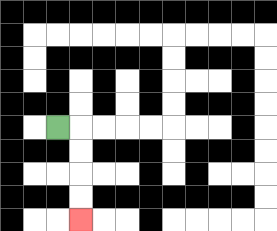{'start': '[2, 5]', 'end': '[3, 9]', 'path_directions': 'R,D,D,D,D', 'path_coordinates': '[[2, 5], [3, 5], [3, 6], [3, 7], [3, 8], [3, 9]]'}